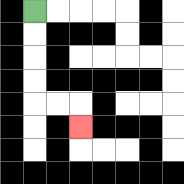{'start': '[1, 0]', 'end': '[3, 5]', 'path_directions': 'D,D,D,D,R,R,D', 'path_coordinates': '[[1, 0], [1, 1], [1, 2], [1, 3], [1, 4], [2, 4], [3, 4], [3, 5]]'}